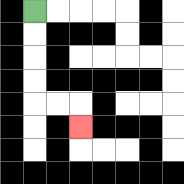{'start': '[1, 0]', 'end': '[3, 5]', 'path_directions': 'D,D,D,D,R,R,D', 'path_coordinates': '[[1, 0], [1, 1], [1, 2], [1, 3], [1, 4], [2, 4], [3, 4], [3, 5]]'}